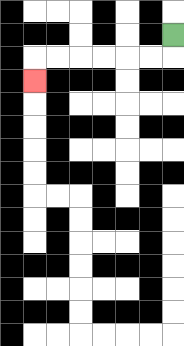{'start': '[7, 1]', 'end': '[1, 3]', 'path_directions': 'D,L,L,L,L,L,L,D', 'path_coordinates': '[[7, 1], [7, 2], [6, 2], [5, 2], [4, 2], [3, 2], [2, 2], [1, 2], [1, 3]]'}